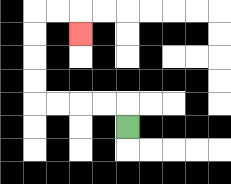{'start': '[5, 5]', 'end': '[3, 1]', 'path_directions': 'U,L,L,L,L,U,U,U,U,R,R,D', 'path_coordinates': '[[5, 5], [5, 4], [4, 4], [3, 4], [2, 4], [1, 4], [1, 3], [1, 2], [1, 1], [1, 0], [2, 0], [3, 0], [3, 1]]'}